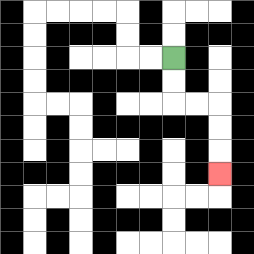{'start': '[7, 2]', 'end': '[9, 7]', 'path_directions': 'D,D,R,R,D,D,D', 'path_coordinates': '[[7, 2], [7, 3], [7, 4], [8, 4], [9, 4], [9, 5], [9, 6], [9, 7]]'}